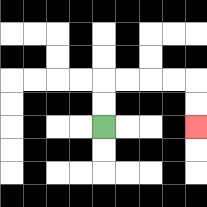{'start': '[4, 5]', 'end': '[8, 5]', 'path_directions': 'U,U,R,R,R,R,D,D', 'path_coordinates': '[[4, 5], [4, 4], [4, 3], [5, 3], [6, 3], [7, 3], [8, 3], [8, 4], [8, 5]]'}